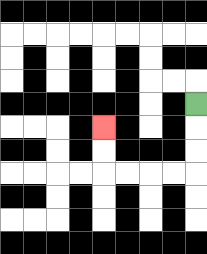{'start': '[8, 4]', 'end': '[4, 5]', 'path_directions': 'D,D,D,L,L,L,L,U,U', 'path_coordinates': '[[8, 4], [8, 5], [8, 6], [8, 7], [7, 7], [6, 7], [5, 7], [4, 7], [4, 6], [4, 5]]'}